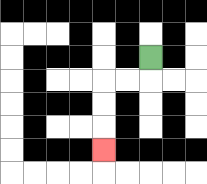{'start': '[6, 2]', 'end': '[4, 6]', 'path_directions': 'D,L,L,D,D,D', 'path_coordinates': '[[6, 2], [6, 3], [5, 3], [4, 3], [4, 4], [4, 5], [4, 6]]'}